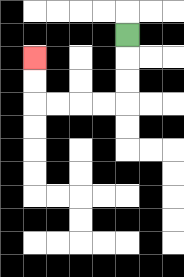{'start': '[5, 1]', 'end': '[1, 2]', 'path_directions': 'D,D,D,L,L,L,L,U,U', 'path_coordinates': '[[5, 1], [5, 2], [5, 3], [5, 4], [4, 4], [3, 4], [2, 4], [1, 4], [1, 3], [1, 2]]'}